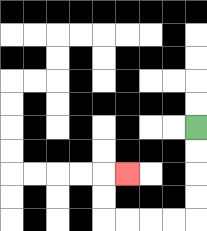{'start': '[8, 5]', 'end': '[5, 7]', 'path_directions': 'D,D,D,D,L,L,L,L,U,U,R', 'path_coordinates': '[[8, 5], [8, 6], [8, 7], [8, 8], [8, 9], [7, 9], [6, 9], [5, 9], [4, 9], [4, 8], [4, 7], [5, 7]]'}